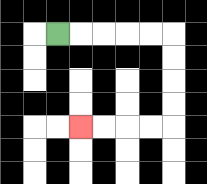{'start': '[2, 1]', 'end': '[3, 5]', 'path_directions': 'R,R,R,R,R,D,D,D,D,L,L,L,L', 'path_coordinates': '[[2, 1], [3, 1], [4, 1], [5, 1], [6, 1], [7, 1], [7, 2], [7, 3], [7, 4], [7, 5], [6, 5], [5, 5], [4, 5], [3, 5]]'}